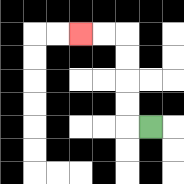{'start': '[6, 5]', 'end': '[3, 1]', 'path_directions': 'L,U,U,U,U,L,L', 'path_coordinates': '[[6, 5], [5, 5], [5, 4], [5, 3], [5, 2], [5, 1], [4, 1], [3, 1]]'}